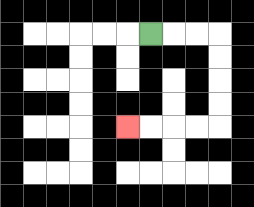{'start': '[6, 1]', 'end': '[5, 5]', 'path_directions': 'R,R,R,D,D,D,D,L,L,L,L', 'path_coordinates': '[[6, 1], [7, 1], [8, 1], [9, 1], [9, 2], [9, 3], [9, 4], [9, 5], [8, 5], [7, 5], [6, 5], [5, 5]]'}